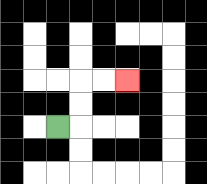{'start': '[2, 5]', 'end': '[5, 3]', 'path_directions': 'R,U,U,R,R', 'path_coordinates': '[[2, 5], [3, 5], [3, 4], [3, 3], [4, 3], [5, 3]]'}